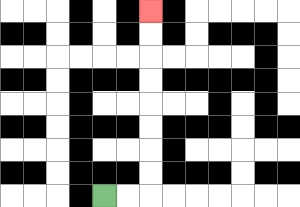{'start': '[4, 8]', 'end': '[6, 0]', 'path_directions': 'R,R,U,U,U,U,U,U,U,U', 'path_coordinates': '[[4, 8], [5, 8], [6, 8], [6, 7], [6, 6], [6, 5], [6, 4], [6, 3], [6, 2], [6, 1], [6, 0]]'}